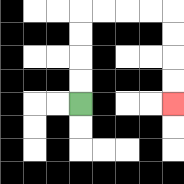{'start': '[3, 4]', 'end': '[7, 4]', 'path_directions': 'U,U,U,U,R,R,R,R,D,D,D,D', 'path_coordinates': '[[3, 4], [3, 3], [3, 2], [3, 1], [3, 0], [4, 0], [5, 0], [6, 0], [7, 0], [7, 1], [7, 2], [7, 3], [7, 4]]'}